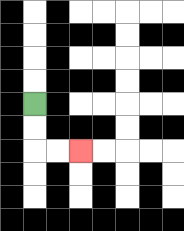{'start': '[1, 4]', 'end': '[3, 6]', 'path_directions': 'D,D,R,R', 'path_coordinates': '[[1, 4], [1, 5], [1, 6], [2, 6], [3, 6]]'}